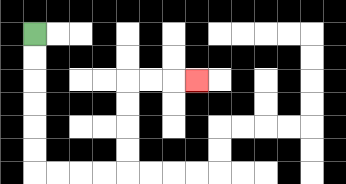{'start': '[1, 1]', 'end': '[8, 3]', 'path_directions': 'D,D,D,D,D,D,R,R,R,R,U,U,U,U,R,R,R', 'path_coordinates': '[[1, 1], [1, 2], [1, 3], [1, 4], [1, 5], [1, 6], [1, 7], [2, 7], [3, 7], [4, 7], [5, 7], [5, 6], [5, 5], [5, 4], [5, 3], [6, 3], [7, 3], [8, 3]]'}